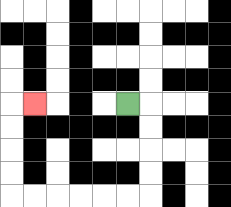{'start': '[5, 4]', 'end': '[1, 4]', 'path_directions': 'R,D,D,D,D,L,L,L,L,L,L,U,U,U,U,R', 'path_coordinates': '[[5, 4], [6, 4], [6, 5], [6, 6], [6, 7], [6, 8], [5, 8], [4, 8], [3, 8], [2, 8], [1, 8], [0, 8], [0, 7], [0, 6], [0, 5], [0, 4], [1, 4]]'}